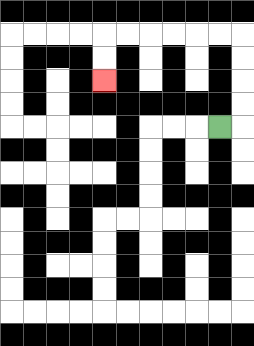{'start': '[9, 5]', 'end': '[4, 3]', 'path_directions': 'R,U,U,U,U,L,L,L,L,L,L,D,D', 'path_coordinates': '[[9, 5], [10, 5], [10, 4], [10, 3], [10, 2], [10, 1], [9, 1], [8, 1], [7, 1], [6, 1], [5, 1], [4, 1], [4, 2], [4, 3]]'}